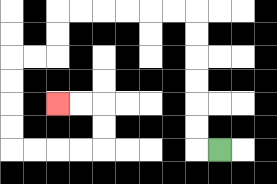{'start': '[9, 6]', 'end': '[2, 4]', 'path_directions': 'L,U,U,U,U,U,U,L,L,L,L,L,L,D,D,L,L,D,D,D,D,R,R,R,R,U,U,L,L', 'path_coordinates': '[[9, 6], [8, 6], [8, 5], [8, 4], [8, 3], [8, 2], [8, 1], [8, 0], [7, 0], [6, 0], [5, 0], [4, 0], [3, 0], [2, 0], [2, 1], [2, 2], [1, 2], [0, 2], [0, 3], [0, 4], [0, 5], [0, 6], [1, 6], [2, 6], [3, 6], [4, 6], [4, 5], [4, 4], [3, 4], [2, 4]]'}